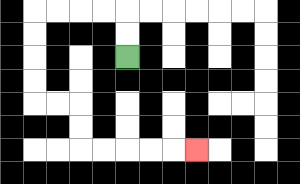{'start': '[5, 2]', 'end': '[8, 6]', 'path_directions': 'U,U,L,L,L,L,D,D,D,D,R,R,D,D,R,R,R,R,R', 'path_coordinates': '[[5, 2], [5, 1], [5, 0], [4, 0], [3, 0], [2, 0], [1, 0], [1, 1], [1, 2], [1, 3], [1, 4], [2, 4], [3, 4], [3, 5], [3, 6], [4, 6], [5, 6], [6, 6], [7, 6], [8, 6]]'}